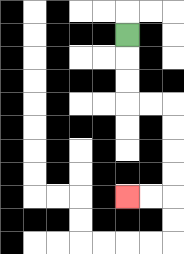{'start': '[5, 1]', 'end': '[5, 8]', 'path_directions': 'D,D,D,R,R,D,D,D,D,L,L', 'path_coordinates': '[[5, 1], [5, 2], [5, 3], [5, 4], [6, 4], [7, 4], [7, 5], [7, 6], [7, 7], [7, 8], [6, 8], [5, 8]]'}